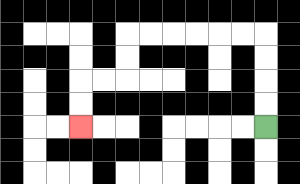{'start': '[11, 5]', 'end': '[3, 5]', 'path_directions': 'U,U,U,U,L,L,L,L,L,L,D,D,L,L,D,D', 'path_coordinates': '[[11, 5], [11, 4], [11, 3], [11, 2], [11, 1], [10, 1], [9, 1], [8, 1], [7, 1], [6, 1], [5, 1], [5, 2], [5, 3], [4, 3], [3, 3], [3, 4], [3, 5]]'}